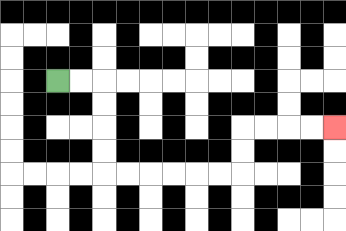{'start': '[2, 3]', 'end': '[14, 5]', 'path_directions': 'R,R,D,D,D,D,R,R,R,R,R,R,U,U,R,R,R,R', 'path_coordinates': '[[2, 3], [3, 3], [4, 3], [4, 4], [4, 5], [4, 6], [4, 7], [5, 7], [6, 7], [7, 7], [8, 7], [9, 7], [10, 7], [10, 6], [10, 5], [11, 5], [12, 5], [13, 5], [14, 5]]'}